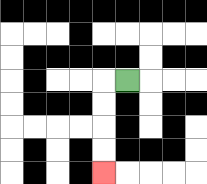{'start': '[5, 3]', 'end': '[4, 7]', 'path_directions': 'L,D,D,D,D', 'path_coordinates': '[[5, 3], [4, 3], [4, 4], [4, 5], [4, 6], [4, 7]]'}